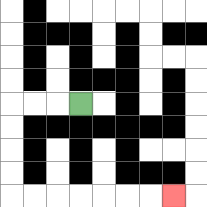{'start': '[3, 4]', 'end': '[7, 8]', 'path_directions': 'L,L,L,D,D,D,D,R,R,R,R,R,R,R', 'path_coordinates': '[[3, 4], [2, 4], [1, 4], [0, 4], [0, 5], [0, 6], [0, 7], [0, 8], [1, 8], [2, 8], [3, 8], [4, 8], [5, 8], [6, 8], [7, 8]]'}